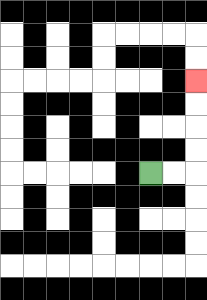{'start': '[6, 7]', 'end': '[8, 3]', 'path_directions': 'R,R,U,U,U,U', 'path_coordinates': '[[6, 7], [7, 7], [8, 7], [8, 6], [8, 5], [8, 4], [8, 3]]'}